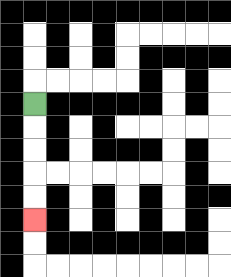{'start': '[1, 4]', 'end': '[1, 9]', 'path_directions': 'D,D,D,D,D', 'path_coordinates': '[[1, 4], [1, 5], [1, 6], [1, 7], [1, 8], [1, 9]]'}